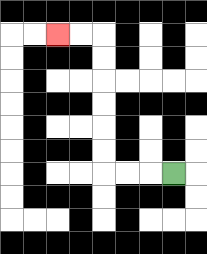{'start': '[7, 7]', 'end': '[2, 1]', 'path_directions': 'L,L,L,U,U,U,U,U,U,L,L', 'path_coordinates': '[[7, 7], [6, 7], [5, 7], [4, 7], [4, 6], [4, 5], [4, 4], [4, 3], [4, 2], [4, 1], [3, 1], [2, 1]]'}